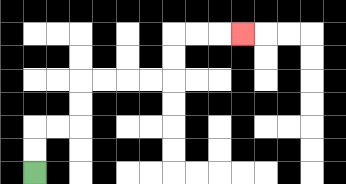{'start': '[1, 7]', 'end': '[10, 1]', 'path_directions': 'U,U,R,R,U,U,R,R,R,R,U,U,R,R,R', 'path_coordinates': '[[1, 7], [1, 6], [1, 5], [2, 5], [3, 5], [3, 4], [3, 3], [4, 3], [5, 3], [6, 3], [7, 3], [7, 2], [7, 1], [8, 1], [9, 1], [10, 1]]'}